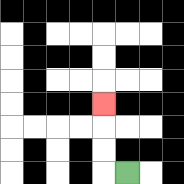{'start': '[5, 7]', 'end': '[4, 4]', 'path_directions': 'L,U,U,U', 'path_coordinates': '[[5, 7], [4, 7], [4, 6], [4, 5], [4, 4]]'}